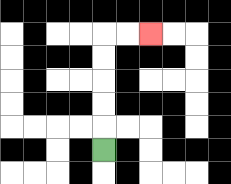{'start': '[4, 6]', 'end': '[6, 1]', 'path_directions': 'U,U,U,U,U,R,R', 'path_coordinates': '[[4, 6], [4, 5], [4, 4], [4, 3], [4, 2], [4, 1], [5, 1], [6, 1]]'}